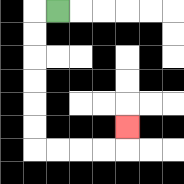{'start': '[2, 0]', 'end': '[5, 5]', 'path_directions': 'L,D,D,D,D,D,D,R,R,R,R,U', 'path_coordinates': '[[2, 0], [1, 0], [1, 1], [1, 2], [1, 3], [1, 4], [1, 5], [1, 6], [2, 6], [3, 6], [4, 6], [5, 6], [5, 5]]'}